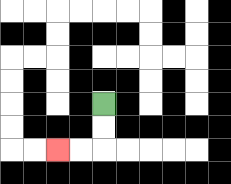{'start': '[4, 4]', 'end': '[2, 6]', 'path_directions': 'D,D,L,L', 'path_coordinates': '[[4, 4], [4, 5], [4, 6], [3, 6], [2, 6]]'}